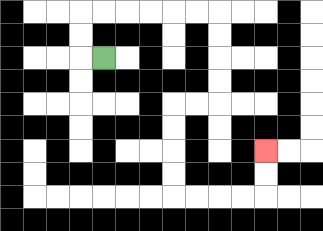{'start': '[4, 2]', 'end': '[11, 6]', 'path_directions': 'L,U,U,R,R,R,R,R,R,D,D,D,D,L,L,D,D,D,D,R,R,R,R,U,U', 'path_coordinates': '[[4, 2], [3, 2], [3, 1], [3, 0], [4, 0], [5, 0], [6, 0], [7, 0], [8, 0], [9, 0], [9, 1], [9, 2], [9, 3], [9, 4], [8, 4], [7, 4], [7, 5], [7, 6], [7, 7], [7, 8], [8, 8], [9, 8], [10, 8], [11, 8], [11, 7], [11, 6]]'}